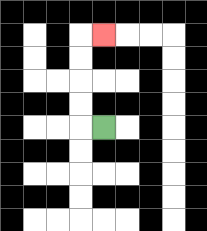{'start': '[4, 5]', 'end': '[4, 1]', 'path_directions': 'L,U,U,U,U,R', 'path_coordinates': '[[4, 5], [3, 5], [3, 4], [3, 3], [3, 2], [3, 1], [4, 1]]'}